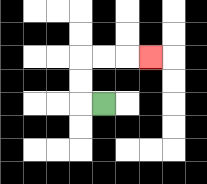{'start': '[4, 4]', 'end': '[6, 2]', 'path_directions': 'L,U,U,R,R,R', 'path_coordinates': '[[4, 4], [3, 4], [3, 3], [3, 2], [4, 2], [5, 2], [6, 2]]'}